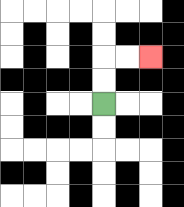{'start': '[4, 4]', 'end': '[6, 2]', 'path_directions': 'U,U,R,R', 'path_coordinates': '[[4, 4], [4, 3], [4, 2], [5, 2], [6, 2]]'}